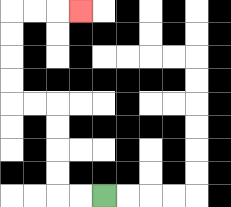{'start': '[4, 8]', 'end': '[3, 0]', 'path_directions': 'L,L,U,U,U,U,L,L,U,U,U,U,R,R,R', 'path_coordinates': '[[4, 8], [3, 8], [2, 8], [2, 7], [2, 6], [2, 5], [2, 4], [1, 4], [0, 4], [0, 3], [0, 2], [0, 1], [0, 0], [1, 0], [2, 0], [3, 0]]'}